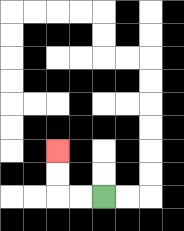{'start': '[4, 8]', 'end': '[2, 6]', 'path_directions': 'L,L,U,U', 'path_coordinates': '[[4, 8], [3, 8], [2, 8], [2, 7], [2, 6]]'}